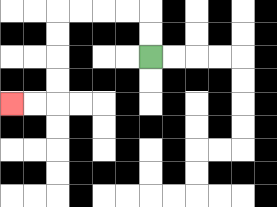{'start': '[6, 2]', 'end': '[0, 4]', 'path_directions': 'U,U,L,L,L,L,D,D,D,D,L,L', 'path_coordinates': '[[6, 2], [6, 1], [6, 0], [5, 0], [4, 0], [3, 0], [2, 0], [2, 1], [2, 2], [2, 3], [2, 4], [1, 4], [0, 4]]'}